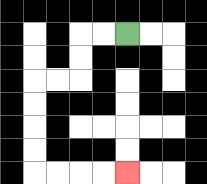{'start': '[5, 1]', 'end': '[5, 7]', 'path_directions': 'L,L,D,D,L,L,D,D,D,D,R,R,R,R', 'path_coordinates': '[[5, 1], [4, 1], [3, 1], [3, 2], [3, 3], [2, 3], [1, 3], [1, 4], [1, 5], [1, 6], [1, 7], [2, 7], [3, 7], [4, 7], [5, 7]]'}